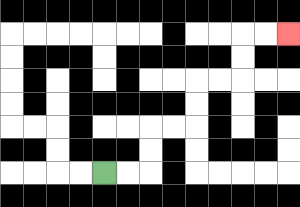{'start': '[4, 7]', 'end': '[12, 1]', 'path_directions': 'R,R,U,U,R,R,U,U,R,R,U,U,R,R', 'path_coordinates': '[[4, 7], [5, 7], [6, 7], [6, 6], [6, 5], [7, 5], [8, 5], [8, 4], [8, 3], [9, 3], [10, 3], [10, 2], [10, 1], [11, 1], [12, 1]]'}